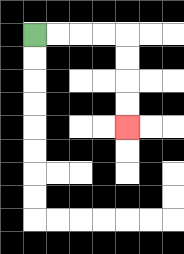{'start': '[1, 1]', 'end': '[5, 5]', 'path_directions': 'R,R,R,R,D,D,D,D', 'path_coordinates': '[[1, 1], [2, 1], [3, 1], [4, 1], [5, 1], [5, 2], [5, 3], [5, 4], [5, 5]]'}